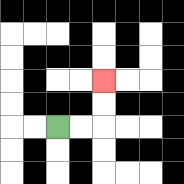{'start': '[2, 5]', 'end': '[4, 3]', 'path_directions': 'R,R,U,U', 'path_coordinates': '[[2, 5], [3, 5], [4, 5], [4, 4], [4, 3]]'}